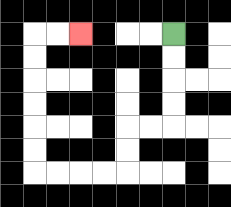{'start': '[7, 1]', 'end': '[3, 1]', 'path_directions': 'D,D,D,D,L,L,D,D,L,L,L,L,U,U,U,U,U,U,R,R', 'path_coordinates': '[[7, 1], [7, 2], [7, 3], [7, 4], [7, 5], [6, 5], [5, 5], [5, 6], [5, 7], [4, 7], [3, 7], [2, 7], [1, 7], [1, 6], [1, 5], [1, 4], [1, 3], [1, 2], [1, 1], [2, 1], [3, 1]]'}